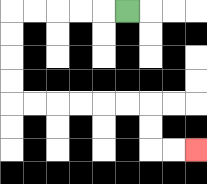{'start': '[5, 0]', 'end': '[8, 6]', 'path_directions': 'L,L,L,L,L,D,D,D,D,R,R,R,R,R,R,D,D,R,R', 'path_coordinates': '[[5, 0], [4, 0], [3, 0], [2, 0], [1, 0], [0, 0], [0, 1], [0, 2], [0, 3], [0, 4], [1, 4], [2, 4], [3, 4], [4, 4], [5, 4], [6, 4], [6, 5], [6, 6], [7, 6], [8, 6]]'}